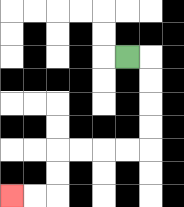{'start': '[5, 2]', 'end': '[0, 8]', 'path_directions': 'R,D,D,D,D,L,L,L,L,D,D,L,L', 'path_coordinates': '[[5, 2], [6, 2], [6, 3], [6, 4], [6, 5], [6, 6], [5, 6], [4, 6], [3, 6], [2, 6], [2, 7], [2, 8], [1, 8], [0, 8]]'}